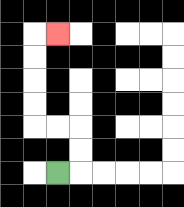{'start': '[2, 7]', 'end': '[2, 1]', 'path_directions': 'R,U,U,L,L,U,U,U,U,R', 'path_coordinates': '[[2, 7], [3, 7], [3, 6], [3, 5], [2, 5], [1, 5], [1, 4], [1, 3], [1, 2], [1, 1], [2, 1]]'}